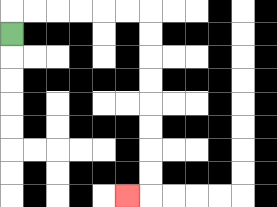{'start': '[0, 1]', 'end': '[5, 8]', 'path_directions': 'U,R,R,R,R,R,R,D,D,D,D,D,D,D,D,L', 'path_coordinates': '[[0, 1], [0, 0], [1, 0], [2, 0], [3, 0], [4, 0], [5, 0], [6, 0], [6, 1], [6, 2], [6, 3], [6, 4], [6, 5], [6, 6], [6, 7], [6, 8], [5, 8]]'}